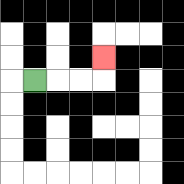{'start': '[1, 3]', 'end': '[4, 2]', 'path_directions': 'R,R,R,U', 'path_coordinates': '[[1, 3], [2, 3], [3, 3], [4, 3], [4, 2]]'}